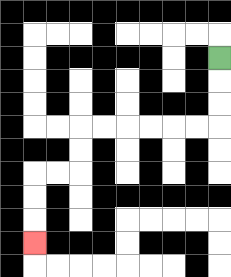{'start': '[9, 2]', 'end': '[1, 10]', 'path_directions': 'D,D,D,L,L,L,L,L,L,D,D,L,L,D,D,D', 'path_coordinates': '[[9, 2], [9, 3], [9, 4], [9, 5], [8, 5], [7, 5], [6, 5], [5, 5], [4, 5], [3, 5], [3, 6], [3, 7], [2, 7], [1, 7], [1, 8], [1, 9], [1, 10]]'}